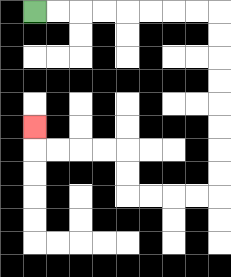{'start': '[1, 0]', 'end': '[1, 5]', 'path_directions': 'R,R,R,R,R,R,R,R,D,D,D,D,D,D,D,D,L,L,L,L,U,U,L,L,L,L,U', 'path_coordinates': '[[1, 0], [2, 0], [3, 0], [4, 0], [5, 0], [6, 0], [7, 0], [8, 0], [9, 0], [9, 1], [9, 2], [9, 3], [9, 4], [9, 5], [9, 6], [9, 7], [9, 8], [8, 8], [7, 8], [6, 8], [5, 8], [5, 7], [5, 6], [4, 6], [3, 6], [2, 6], [1, 6], [1, 5]]'}